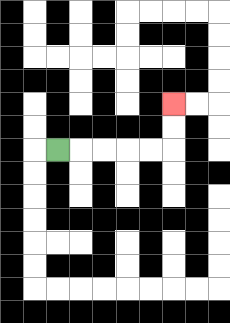{'start': '[2, 6]', 'end': '[7, 4]', 'path_directions': 'R,R,R,R,R,U,U', 'path_coordinates': '[[2, 6], [3, 6], [4, 6], [5, 6], [6, 6], [7, 6], [7, 5], [7, 4]]'}